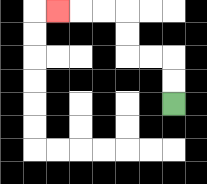{'start': '[7, 4]', 'end': '[2, 0]', 'path_directions': 'U,U,L,L,U,U,L,L,L', 'path_coordinates': '[[7, 4], [7, 3], [7, 2], [6, 2], [5, 2], [5, 1], [5, 0], [4, 0], [3, 0], [2, 0]]'}